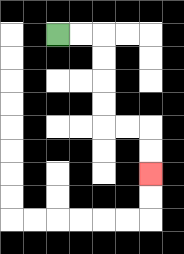{'start': '[2, 1]', 'end': '[6, 7]', 'path_directions': 'R,R,D,D,D,D,R,R,D,D', 'path_coordinates': '[[2, 1], [3, 1], [4, 1], [4, 2], [4, 3], [4, 4], [4, 5], [5, 5], [6, 5], [6, 6], [6, 7]]'}